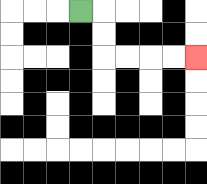{'start': '[3, 0]', 'end': '[8, 2]', 'path_directions': 'R,D,D,R,R,R,R', 'path_coordinates': '[[3, 0], [4, 0], [4, 1], [4, 2], [5, 2], [6, 2], [7, 2], [8, 2]]'}